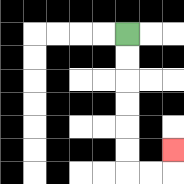{'start': '[5, 1]', 'end': '[7, 6]', 'path_directions': 'D,D,D,D,D,D,R,R,U', 'path_coordinates': '[[5, 1], [5, 2], [5, 3], [5, 4], [5, 5], [5, 6], [5, 7], [6, 7], [7, 7], [7, 6]]'}